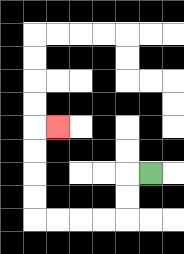{'start': '[6, 7]', 'end': '[2, 5]', 'path_directions': 'L,D,D,L,L,L,L,U,U,U,U,R', 'path_coordinates': '[[6, 7], [5, 7], [5, 8], [5, 9], [4, 9], [3, 9], [2, 9], [1, 9], [1, 8], [1, 7], [1, 6], [1, 5], [2, 5]]'}